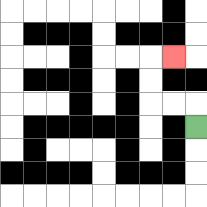{'start': '[8, 5]', 'end': '[7, 2]', 'path_directions': 'U,L,L,U,U,R', 'path_coordinates': '[[8, 5], [8, 4], [7, 4], [6, 4], [6, 3], [6, 2], [7, 2]]'}